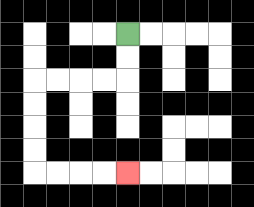{'start': '[5, 1]', 'end': '[5, 7]', 'path_directions': 'D,D,L,L,L,L,D,D,D,D,R,R,R,R', 'path_coordinates': '[[5, 1], [5, 2], [5, 3], [4, 3], [3, 3], [2, 3], [1, 3], [1, 4], [1, 5], [1, 6], [1, 7], [2, 7], [3, 7], [4, 7], [5, 7]]'}